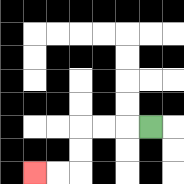{'start': '[6, 5]', 'end': '[1, 7]', 'path_directions': 'L,L,L,D,D,L,L', 'path_coordinates': '[[6, 5], [5, 5], [4, 5], [3, 5], [3, 6], [3, 7], [2, 7], [1, 7]]'}